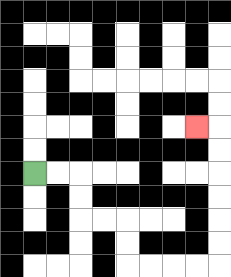{'start': '[1, 7]', 'end': '[8, 5]', 'path_directions': 'R,R,D,D,R,R,D,D,R,R,R,R,U,U,U,U,U,U,L', 'path_coordinates': '[[1, 7], [2, 7], [3, 7], [3, 8], [3, 9], [4, 9], [5, 9], [5, 10], [5, 11], [6, 11], [7, 11], [8, 11], [9, 11], [9, 10], [9, 9], [9, 8], [9, 7], [9, 6], [9, 5], [8, 5]]'}